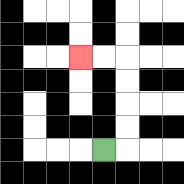{'start': '[4, 6]', 'end': '[3, 2]', 'path_directions': 'R,U,U,U,U,L,L', 'path_coordinates': '[[4, 6], [5, 6], [5, 5], [5, 4], [5, 3], [5, 2], [4, 2], [3, 2]]'}